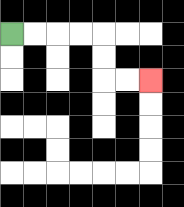{'start': '[0, 1]', 'end': '[6, 3]', 'path_directions': 'R,R,R,R,D,D,R,R', 'path_coordinates': '[[0, 1], [1, 1], [2, 1], [3, 1], [4, 1], [4, 2], [4, 3], [5, 3], [6, 3]]'}